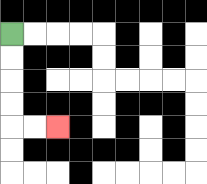{'start': '[0, 1]', 'end': '[2, 5]', 'path_directions': 'D,D,D,D,R,R', 'path_coordinates': '[[0, 1], [0, 2], [0, 3], [0, 4], [0, 5], [1, 5], [2, 5]]'}